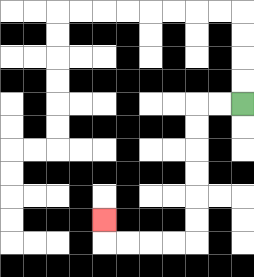{'start': '[10, 4]', 'end': '[4, 9]', 'path_directions': 'L,L,D,D,D,D,D,D,L,L,L,L,U', 'path_coordinates': '[[10, 4], [9, 4], [8, 4], [8, 5], [8, 6], [8, 7], [8, 8], [8, 9], [8, 10], [7, 10], [6, 10], [5, 10], [4, 10], [4, 9]]'}